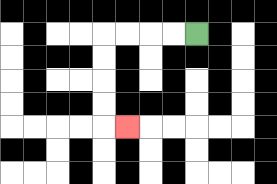{'start': '[8, 1]', 'end': '[5, 5]', 'path_directions': 'L,L,L,L,D,D,D,D,R', 'path_coordinates': '[[8, 1], [7, 1], [6, 1], [5, 1], [4, 1], [4, 2], [4, 3], [4, 4], [4, 5], [5, 5]]'}